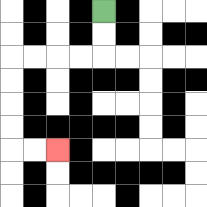{'start': '[4, 0]', 'end': '[2, 6]', 'path_directions': 'D,D,L,L,L,L,D,D,D,D,R,R', 'path_coordinates': '[[4, 0], [4, 1], [4, 2], [3, 2], [2, 2], [1, 2], [0, 2], [0, 3], [0, 4], [0, 5], [0, 6], [1, 6], [2, 6]]'}